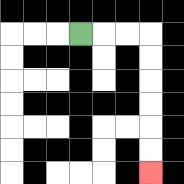{'start': '[3, 1]', 'end': '[6, 7]', 'path_directions': 'R,R,R,D,D,D,D,D,D', 'path_coordinates': '[[3, 1], [4, 1], [5, 1], [6, 1], [6, 2], [6, 3], [6, 4], [6, 5], [6, 6], [6, 7]]'}